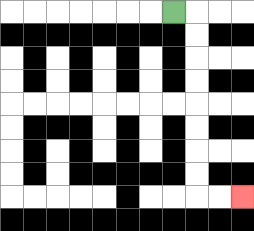{'start': '[7, 0]', 'end': '[10, 8]', 'path_directions': 'R,D,D,D,D,D,D,D,D,R,R', 'path_coordinates': '[[7, 0], [8, 0], [8, 1], [8, 2], [8, 3], [8, 4], [8, 5], [8, 6], [8, 7], [8, 8], [9, 8], [10, 8]]'}